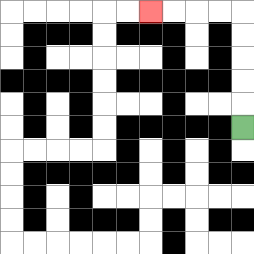{'start': '[10, 5]', 'end': '[6, 0]', 'path_directions': 'U,U,U,U,U,L,L,L,L', 'path_coordinates': '[[10, 5], [10, 4], [10, 3], [10, 2], [10, 1], [10, 0], [9, 0], [8, 0], [7, 0], [6, 0]]'}